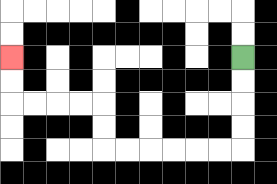{'start': '[10, 2]', 'end': '[0, 2]', 'path_directions': 'D,D,D,D,L,L,L,L,L,L,U,U,L,L,L,L,U,U', 'path_coordinates': '[[10, 2], [10, 3], [10, 4], [10, 5], [10, 6], [9, 6], [8, 6], [7, 6], [6, 6], [5, 6], [4, 6], [4, 5], [4, 4], [3, 4], [2, 4], [1, 4], [0, 4], [0, 3], [0, 2]]'}